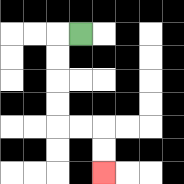{'start': '[3, 1]', 'end': '[4, 7]', 'path_directions': 'L,D,D,D,D,R,R,D,D', 'path_coordinates': '[[3, 1], [2, 1], [2, 2], [2, 3], [2, 4], [2, 5], [3, 5], [4, 5], [4, 6], [4, 7]]'}